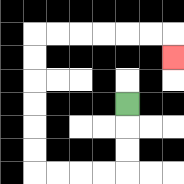{'start': '[5, 4]', 'end': '[7, 2]', 'path_directions': 'D,D,D,L,L,L,L,U,U,U,U,U,U,R,R,R,R,R,R,D', 'path_coordinates': '[[5, 4], [5, 5], [5, 6], [5, 7], [4, 7], [3, 7], [2, 7], [1, 7], [1, 6], [1, 5], [1, 4], [1, 3], [1, 2], [1, 1], [2, 1], [3, 1], [4, 1], [5, 1], [6, 1], [7, 1], [7, 2]]'}